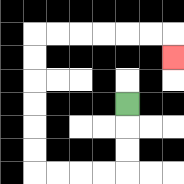{'start': '[5, 4]', 'end': '[7, 2]', 'path_directions': 'D,D,D,L,L,L,L,U,U,U,U,U,U,R,R,R,R,R,R,D', 'path_coordinates': '[[5, 4], [5, 5], [5, 6], [5, 7], [4, 7], [3, 7], [2, 7], [1, 7], [1, 6], [1, 5], [1, 4], [1, 3], [1, 2], [1, 1], [2, 1], [3, 1], [4, 1], [5, 1], [6, 1], [7, 1], [7, 2]]'}